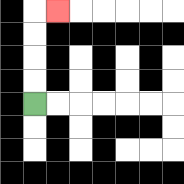{'start': '[1, 4]', 'end': '[2, 0]', 'path_directions': 'U,U,U,U,R', 'path_coordinates': '[[1, 4], [1, 3], [1, 2], [1, 1], [1, 0], [2, 0]]'}